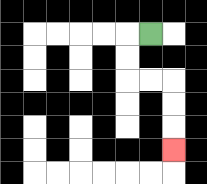{'start': '[6, 1]', 'end': '[7, 6]', 'path_directions': 'L,D,D,R,R,D,D,D', 'path_coordinates': '[[6, 1], [5, 1], [5, 2], [5, 3], [6, 3], [7, 3], [7, 4], [7, 5], [7, 6]]'}